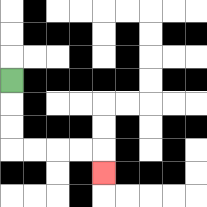{'start': '[0, 3]', 'end': '[4, 7]', 'path_directions': 'D,D,D,R,R,R,R,D', 'path_coordinates': '[[0, 3], [0, 4], [0, 5], [0, 6], [1, 6], [2, 6], [3, 6], [4, 6], [4, 7]]'}